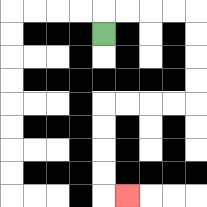{'start': '[4, 1]', 'end': '[5, 8]', 'path_directions': 'U,R,R,R,R,D,D,D,D,L,L,L,L,D,D,D,D,R', 'path_coordinates': '[[4, 1], [4, 0], [5, 0], [6, 0], [7, 0], [8, 0], [8, 1], [8, 2], [8, 3], [8, 4], [7, 4], [6, 4], [5, 4], [4, 4], [4, 5], [4, 6], [4, 7], [4, 8], [5, 8]]'}